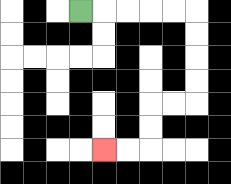{'start': '[3, 0]', 'end': '[4, 6]', 'path_directions': 'R,R,R,R,R,D,D,D,D,L,L,D,D,L,L', 'path_coordinates': '[[3, 0], [4, 0], [5, 0], [6, 0], [7, 0], [8, 0], [8, 1], [8, 2], [8, 3], [8, 4], [7, 4], [6, 4], [6, 5], [6, 6], [5, 6], [4, 6]]'}